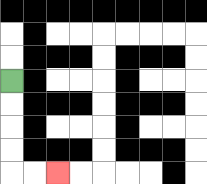{'start': '[0, 3]', 'end': '[2, 7]', 'path_directions': 'D,D,D,D,R,R', 'path_coordinates': '[[0, 3], [0, 4], [0, 5], [0, 6], [0, 7], [1, 7], [2, 7]]'}